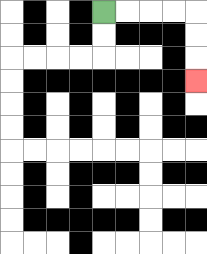{'start': '[4, 0]', 'end': '[8, 3]', 'path_directions': 'R,R,R,R,D,D,D', 'path_coordinates': '[[4, 0], [5, 0], [6, 0], [7, 0], [8, 0], [8, 1], [8, 2], [8, 3]]'}